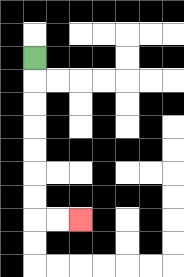{'start': '[1, 2]', 'end': '[3, 9]', 'path_directions': 'D,D,D,D,D,D,D,R,R', 'path_coordinates': '[[1, 2], [1, 3], [1, 4], [1, 5], [1, 6], [1, 7], [1, 8], [1, 9], [2, 9], [3, 9]]'}